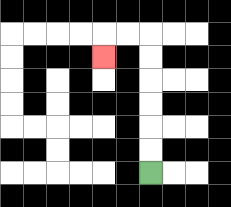{'start': '[6, 7]', 'end': '[4, 2]', 'path_directions': 'U,U,U,U,U,U,L,L,D', 'path_coordinates': '[[6, 7], [6, 6], [6, 5], [6, 4], [6, 3], [6, 2], [6, 1], [5, 1], [4, 1], [4, 2]]'}